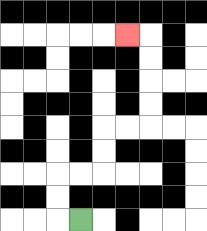{'start': '[3, 9]', 'end': '[5, 1]', 'path_directions': 'L,U,U,R,R,U,U,R,R,U,U,U,U,L', 'path_coordinates': '[[3, 9], [2, 9], [2, 8], [2, 7], [3, 7], [4, 7], [4, 6], [4, 5], [5, 5], [6, 5], [6, 4], [6, 3], [6, 2], [6, 1], [5, 1]]'}